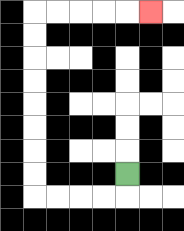{'start': '[5, 7]', 'end': '[6, 0]', 'path_directions': 'D,L,L,L,L,U,U,U,U,U,U,U,U,R,R,R,R,R', 'path_coordinates': '[[5, 7], [5, 8], [4, 8], [3, 8], [2, 8], [1, 8], [1, 7], [1, 6], [1, 5], [1, 4], [1, 3], [1, 2], [1, 1], [1, 0], [2, 0], [3, 0], [4, 0], [5, 0], [6, 0]]'}